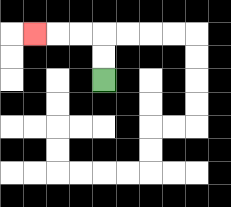{'start': '[4, 3]', 'end': '[1, 1]', 'path_directions': 'U,U,L,L,L', 'path_coordinates': '[[4, 3], [4, 2], [4, 1], [3, 1], [2, 1], [1, 1]]'}